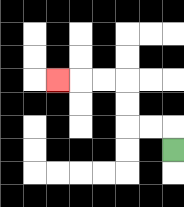{'start': '[7, 6]', 'end': '[2, 3]', 'path_directions': 'U,L,L,U,U,L,L,L', 'path_coordinates': '[[7, 6], [7, 5], [6, 5], [5, 5], [5, 4], [5, 3], [4, 3], [3, 3], [2, 3]]'}